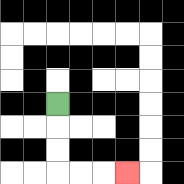{'start': '[2, 4]', 'end': '[5, 7]', 'path_directions': 'D,D,D,R,R,R', 'path_coordinates': '[[2, 4], [2, 5], [2, 6], [2, 7], [3, 7], [4, 7], [5, 7]]'}